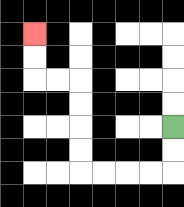{'start': '[7, 5]', 'end': '[1, 1]', 'path_directions': 'D,D,L,L,L,L,U,U,U,U,L,L,U,U', 'path_coordinates': '[[7, 5], [7, 6], [7, 7], [6, 7], [5, 7], [4, 7], [3, 7], [3, 6], [3, 5], [3, 4], [3, 3], [2, 3], [1, 3], [1, 2], [1, 1]]'}